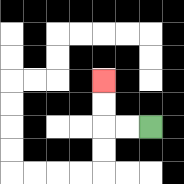{'start': '[6, 5]', 'end': '[4, 3]', 'path_directions': 'L,L,U,U', 'path_coordinates': '[[6, 5], [5, 5], [4, 5], [4, 4], [4, 3]]'}